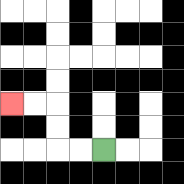{'start': '[4, 6]', 'end': '[0, 4]', 'path_directions': 'L,L,U,U,L,L', 'path_coordinates': '[[4, 6], [3, 6], [2, 6], [2, 5], [2, 4], [1, 4], [0, 4]]'}